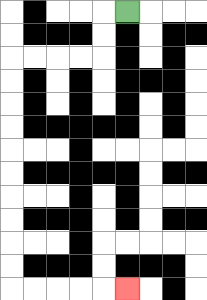{'start': '[5, 0]', 'end': '[5, 12]', 'path_directions': 'L,D,D,L,L,L,L,D,D,D,D,D,D,D,D,D,D,R,R,R,R,R', 'path_coordinates': '[[5, 0], [4, 0], [4, 1], [4, 2], [3, 2], [2, 2], [1, 2], [0, 2], [0, 3], [0, 4], [0, 5], [0, 6], [0, 7], [0, 8], [0, 9], [0, 10], [0, 11], [0, 12], [1, 12], [2, 12], [3, 12], [4, 12], [5, 12]]'}